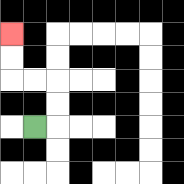{'start': '[1, 5]', 'end': '[0, 1]', 'path_directions': 'R,U,U,L,L,U,U', 'path_coordinates': '[[1, 5], [2, 5], [2, 4], [2, 3], [1, 3], [0, 3], [0, 2], [0, 1]]'}